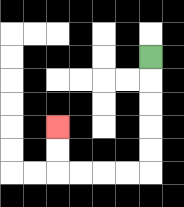{'start': '[6, 2]', 'end': '[2, 5]', 'path_directions': 'D,D,D,D,D,L,L,L,L,U,U', 'path_coordinates': '[[6, 2], [6, 3], [6, 4], [6, 5], [6, 6], [6, 7], [5, 7], [4, 7], [3, 7], [2, 7], [2, 6], [2, 5]]'}